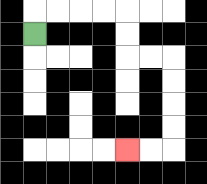{'start': '[1, 1]', 'end': '[5, 6]', 'path_directions': 'U,R,R,R,R,D,D,R,R,D,D,D,D,L,L', 'path_coordinates': '[[1, 1], [1, 0], [2, 0], [3, 0], [4, 0], [5, 0], [5, 1], [5, 2], [6, 2], [7, 2], [7, 3], [7, 4], [7, 5], [7, 6], [6, 6], [5, 6]]'}